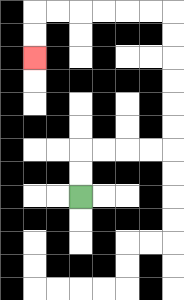{'start': '[3, 8]', 'end': '[1, 2]', 'path_directions': 'U,U,R,R,R,R,U,U,U,U,U,U,L,L,L,L,L,L,D,D', 'path_coordinates': '[[3, 8], [3, 7], [3, 6], [4, 6], [5, 6], [6, 6], [7, 6], [7, 5], [7, 4], [7, 3], [7, 2], [7, 1], [7, 0], [6, 0], [5, 0], [4, 0], [3, 0], [2, 0], [1, 0], [1, 1], [1, 2]]'}